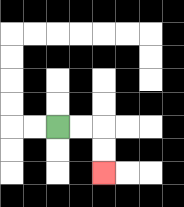{'start': '[2, 5]', 'end': '[4, 7]', 'path_directions': 'R,R,D,D', 'path_coordinates': '[[2, 5], [3, 5], [4, 5], [4, 6], [4, 7]]'}